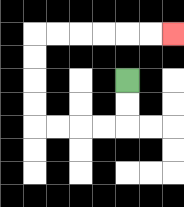{'start': '[5, 3]', 'end': '[7, 1]', 'path_directions': 'D,D,L,L,L,L,U,U,U,U,R,R,R,R,R,R', 'path_coordinates': '[[5, 3], [5, 4], [5, 5], [4, 5], [3, 5], [2, 5], [1, 5], [1, 4], [1, 3], [1, 2], [1, 1], [2, 1], [3, 1], [4, 1], [5, 1], [6, 1], [7, 1]]'}